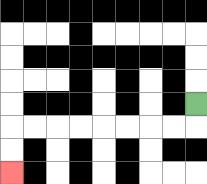{'start': '[8, 4]', 'end': '[0, 7]', 'path_directions': 'D,L,L,L,L,L,L,L,L,D,D', 'path_coordinates': '[[8, 4], [8, 5], [7, 5], [6, 5], [5, 5], [4, 5], [3, 5], [2, 5], [1, 5], [0, 5], [0, 6], [0, 7]]'}